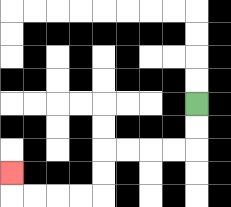{'start': '[8, 4]', 'end': '[0, 7]', 'path_directions': 'D,D,L,L,L,L,D,D,L,L,L,L,U', 'path_coordinates': '[[8, 4], [8, 5], [8, 6], [7, 6], [6, 6], [5, 6], [4, 6], [4, 7], [4, 8], [3, 8], [2, 8], [1, 8], [0, 8], [0, 7]]'}